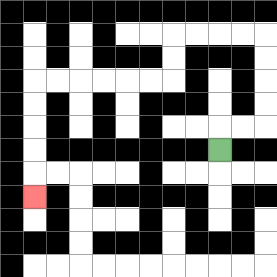{'start': '[9, 6]', 'end': '[1, 8]', 'path_directions': 'U,R,R,U,U,U,U,L,L,L,L,D,D,L,L,L,L,L,L,D,D,D,D,D', 'path_coordinates': '[[9, 6], [9, 5], [10, 5], [11, 5], [11, 4], [11, 3], [11, 2], [11, 1], [10, 1], [9, 1], [8, 1], [7, 1], [7, 2], [7, 3], [6, 3], [5, 3], [4, 3], [3, 3], [2, 3], [1, 3], [1, 4], [1, 5], [1, 6], [1, 7], [1, 8]]'}